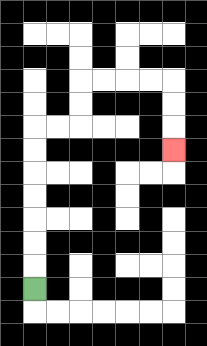{'start': '[1, 12]', 'end': '[7, 6]', 'path_directions': 'U,U,U,U,U,U,U,R,R,U,U,R,R,R,R,D,D,D', 'path_coordinates': '[[1, 12], [1, 11], [1, 10], [1, 9], [1, 8], [1, 7], [1, 6], [1, 5], [2, 5], [3, 5], [3, 4], [3, 3], [4, 3], [5, 3], [6, 3], [7, 3], [7, 4], [7, 5], [7, 6]]'}